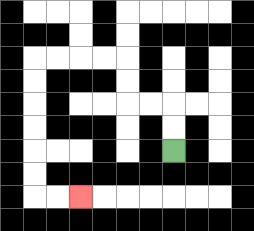{'start': '[7, 6]', 'end': '[3, 8]', 'path_directions': 'U,U,L,L,U,U,L,L,L,L,D,D,D,D,D,D,R,R', 'path_coordinates': '[[7, 6], [7, 5], [7, 4], [6, 4], [5, 4], [5, 3], [5, 2], [4, 2], [3, 2], [2, 2], [1, 2], [1, 3], [1, 4], [1, 5], [1, 6], [1, 7], [1, 8], [2, 8], [3, 8]]'}